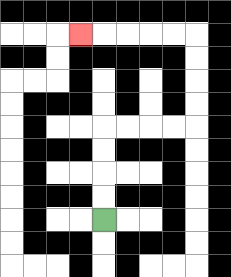{'start': '[4, 9]', 'end': '[3, 1]', 'path_directions': 'U,U,U,U,R,R,R,R,U,U,U,U,L,L,L,L,L', 'path_coordinates': '[[4, 9], [4, 8], [4, 7], [4, 6], [4, 5], [5, 5], [6, 5], [7, 5], [8, 5], [8, 4], [8, 3], [8, 2], [8, 1], [7, 1], [6, 1], [5, 1], [4, 1], [3, 1]]'}